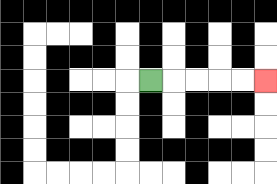{'start': '[6, 3]', 'end': '[11, 3]', 'path_directions': 'R,R,R,R,R', 'path_coordinates': '[[6, 3], [7, 3], [8, 3], [9, 3], [10, 3], [11, 3]]'}